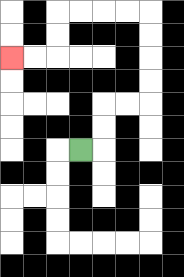{'start': '[3, 6]', 'end': '[0, 2]', 'path_directions': 'R,U,U,R,R,U,U,U,U,L,L,L,L,D,D,L,L', 'path_coordinates': '[[3, 6], [4, 6], [4, 5], [4, 4], [5, 4], [6, 4], [6, 3], [6, 2], [6, 1], [6, 0], [5, 0], [4, 0], [3, 0], [2, 0], [2, 1], [2, 2], [1, 2], [0, 2]]'}